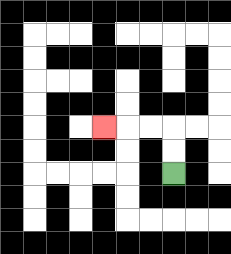{'start': '[7, 7]', 'end': '[4, 5]', 'path_directions': 'U,U,L,L,L', 'path_coordinates': '[[7, 7], [7, 6], [7, 5], [6, 5], [5, 5], [4, 5]]'}